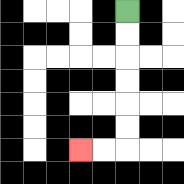{'start': '[5, 0]', 'end': '[3, 6]', 'path_directions': 'D,D,D,D,D,D,L,L', 'path_coordinates': '[[5, 0], [5, 1], [5, 2], [5, 3], [5, 4], [5, 5], [5, 6], [4, 6], [3, 6]]'}